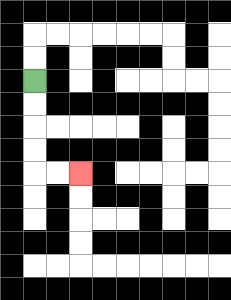{'start': '[1, 3]', 'end': '[3, 7]', 'path_directions': 'D,D,D,D,R,R', 'path_coordinates': '[[1, 3], [1, 4], [1, 5], [1, 6], [1, 7], [2, 7], [3, 7]]'}